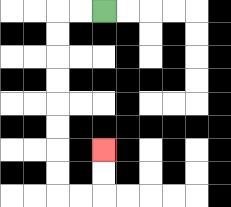{'start': '[4, 0]', 'end': '[4, 6]', 'path_directions': 'L,L,D,D,D,D,D,D,D,D,R,R,U,U', 'path_coordinates': '[[4, 0], [3, 0], [2, 0], [2, 1], [2, 2], [2, 3], [2, 4], [2, 5], [2, 6], [2, 7], [2, 8], [3, 8], [4, 8], [4, 7], [4, 6]]'}